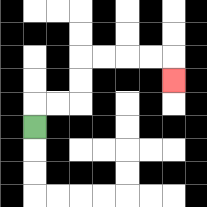{'start': '[1, 5]', 'end': '[7, 3]', 'path_directions': 'U,R,R,U,U,R,R,R,R,D', 'path_coordinates': '[[1, 5], [1, 4], [2, 4], [3, 4], [3, 3], [3, 2], [4, 2], [5, 2], [6, 2], [7, 2], [7, 3]]'}